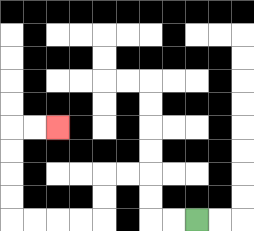{'start': '[8, 9]', 'end': '[2, 5]', 'path_directions': 'L,L,U,U,L,L,D,D,L,L,L,L,U,U,U,U,R,R', 'path_coordinates': '[[8, 9], [7, 9], [6, 9], [6, 8], [6, 7], [5, 7], [4, 7], [4, 8], [4, 9], [3, 9], [2, 9], [1, 9], [0, 9], [0, 8], [0, 7], [0, 6], [0, 5], [1, 5], [2, 5]]'}